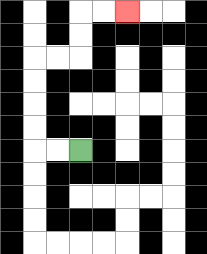{'start': '[3, 6]', 'end': '[5, 0]', 'path_directions': 'L,L,U,U,U,U,R,R,U,U,R,R', 'path_coordinates': '[[3, 6], [2, 6], [1, 6], [1, 5], [1, 4], [1, 3], [1, 2], [2, 2], [3, 2], [3, 1], [3, 0], [4, 0], [5, 0]]'}